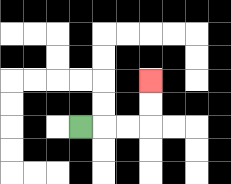{'start': '[3, 5]', 'end': '[6, 3]', 'path_directions': 'R,R,R,U,U', 'path_coordinates': '[[3, 5], [4, 5], [5, 5], [6, 5], [6, 4], [6, 3]]'}